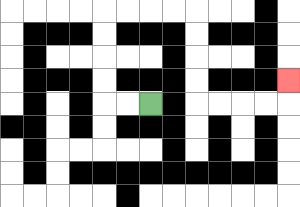{'start': '[6, 4]', 'end': '[12, 3]', 'path_directions': 'L,L,U,U,U,U,R,R,R,R,D,D,D,D,R,R,R,R,U', 'path_coordinates': '[[6, 4], [5, 4], [4, 4], [4, 3], [4, 2], [4, 1], [4, 0], [5, 0], [6, 0], [7, 0], [8, 0], [8, 1], [8, 2], [8, 3], [8, 4], [9, 4], [10, 4], [11, 4], [12, 4], [12, 3]]'}